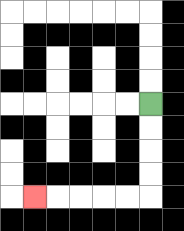{'start': '[6, 4]', 'end': '[1, 8]', 'path_directions': 'D,D,D,D,L,L,L,L,L', 'path_coordinates': '[[6, 4], [6, 5], [6, 6], [6, 7], [6, 8], [5, 8], [4, 8], [3, 8], [2, 8], [1, 8]]'}